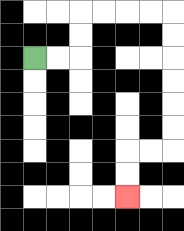{'start': '[1, 2]', 'end': '[5, 8]', 'path_directions': 'R,R,U,U,R,R,R,R,D,D,D,D,D,D,L,L,D,D', 'path_coordinates': '[[1, 2], [2, 2], [3, 2], [3, 1], [3, 0], [4, 0], [5, 0], [6, 0], [7, 0], [7, 1], [7, 2], [7, 3], [7, 4], [7, 5], [7, 6], [6, 6], [5, 6], [5, 7], [5, 8]]'}